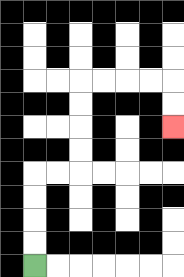{'start': '[1, 11]', 'end': '[7, 5]', 'path_directions': 'U,U,U,U,R,R,U,U,U,U,R,R,R,R,D,D', 'path_coordinates': '[[1, 11], [1, 10], [1, 9], [1, 8], [1, 7], [2, 7], [3, 7], [3, 6], [3, 5], [3, 4], [3, 3], [4, 3], [5, 3], [6, 3], [7, 3], [7, 4], [7, 5]]'}